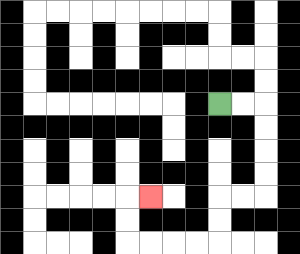{'start': '[9, 4]', 'end': '[6, 8]', 'path_directions': 'R,R,D,D,D,D,L,L,D,D,L,L,L,L,U,U,R', 'path_coordinates': '[[9, 4], [10, 4], [11, 4], [11, 5], [11, 6], [11, 7], [11, 8], [10, 8], [9, 8], [9, 9], [9, 10], [8, 10], [7, 10], [6, 10], [5, 10], [5, 9], [5, 8], [6, 8]]'}